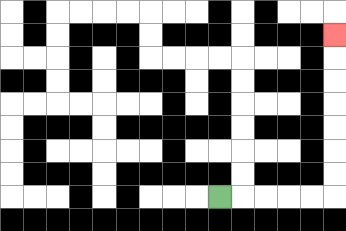{'start': '[9, 8]', 'end': '[14, 1]', 'path_directions': 'R,R,R,R,R,U,U,U,U,U,U,U', 'path_coordinates': '[[9, 8], [10, 8], [11, 8], [12, 8], [13, 8], [14, 8], [14, 7], [14, 6], [14, 5], [14, 4], [14, 3], [14, 2], [14, 1]]'}